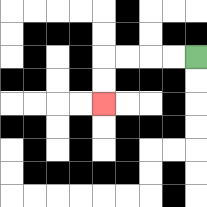{'start': '[8, 2]', 'end': '[4, 4]', 'path_directions': 'L,L,L,L,D,D', 'path_coordinates': '[[8, 2], [7, 2], [6, 2], [5, 2], [4, 2], [4, 3], [4, 4]]'}